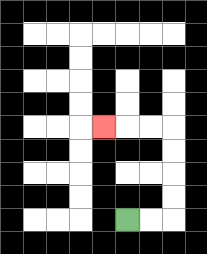{'start': '[5, 9]', 'end': '[4, 5]', 'path_directions': 'R,R,U,U,U,U,L,L,L', 'path_coordinates': '[[5, 9], [6, 9], [7, 9], [7, 8], [7, 7], [7, 6], [7, 5], [6, 5], [5, 5], [4, 5]]'}